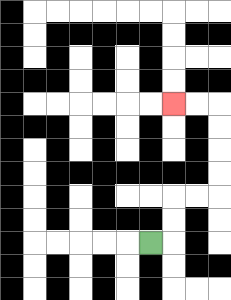{'start': '[6, 10]', 'end': '[7, 4]', 'path_directions': 'R,U,U,R,R,U,U,U,U,L,L', 'path_coordinates': '[[6, 10], [7, 10], [7, 9], [7, 8], [8, 8], [9, 8], [9, 7], [9, 6], [9, 5], [9, 4], [8, 4], [7, 4]]'}